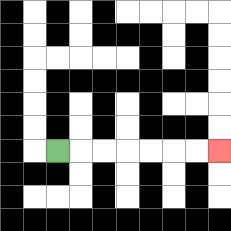{'start': '[2, 6]', 'end': '[9, 6]', 'path_directions': 'R,R,R,R,R,R,R', 'path_coordinates': '[[2, 6], [3, 6], [4, 6], [5, 6], [6, 6], [7, 6], [8, 6], [9, 6]]'}